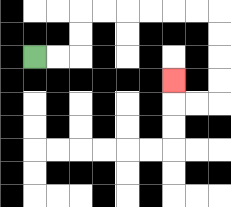{'start': '[1, 2]', 'end': '[7, 3]', 'path_directions': 'R,R,U,U,R,R,R,R,R,R,D,D,D,D,L,L,U', 'path_coordinates': '[[1, 2], [2, 2], [3, 2], [3, 1], [3, 0], [4, 0], [5, 0], [6, 0], [7, 0], [8, 0], [9, 0], [9, 1], [9, 2], [9, 3], [9, 4], [8, 4], [7, 4], [7, 3]]'}